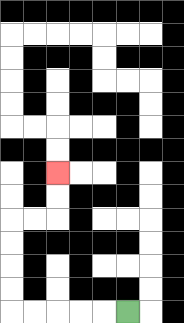{'start': '[5, 13]', 'end': '[2, 7]', 'path_directions': 'L,L,L,L,L,U,U,U,U,R,R,U,U', 'path_coordinates': '[[5, 13], [4, 13], [3, 13], [2, 13], [1, 13], [0, 13], [0, 12], [0, 11], [0, 10], [0, 9], [1, 9], [2, 9], [2, 8], [2, 7]]'}